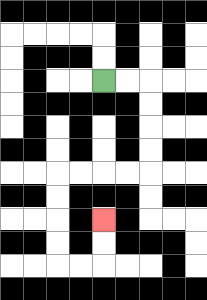{'start': '[4, 3]', 'end': '[4, 9]', 'path_directions': 'R,R,D,D,D,D,L,L,L,L,D,D,D,D,R,R,U,U', 'path_coordinates': '[[4, 3], [5, 3], [6, 3], [6, 4], [6, 5], [6, 6], [6, 7], [5, 7], [4, 7], [3, 7], [2, 7], [2, 8], [2, 9], [2, 10], [2, 11], [3, 11], [4, 11], [4, 10], [4, 9]]'}